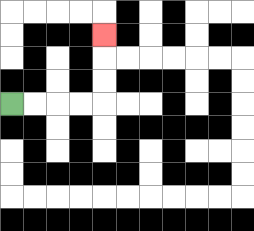{'start': '[0, 4]', 'end': '[4, 1]', 'path_directions': 'R,R,R,R,U,U,U', 'path_coordinates': '[[0, 4], [1, 4], [2, 4], [3, 4], [4, 4], [4, 3], [4, 2], [4, 1]]'}